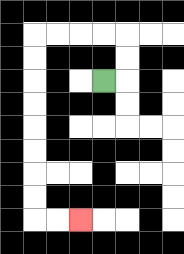{'start': '[4, 3]', 'end': '[3, 9]', 'path_directions': 'R,U,U,L,L,L,L,D,D,D,D,D,D,D,D,R,R', 'path_coordinates': '[[4, 3], [5, 3], [5, 2], [5, 1], [4, 1], [3, 1], [2, 1], [1, 1], [1, 2], [1, 3], [1, 4], [1, 5], [1, 6], [1, 7], [1, 8], [1, 9], [2, 9], [3, 9]]'}